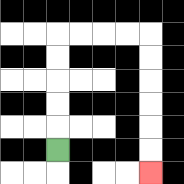{'start': '[2, 6]', 'end': '[6, 7]', 'path_directions': 'U,U,U,U,U,R,R,R,R,D,D,D,D,D,D', 'path_coordinates': '[[2, 6], [2, 5], [2, 4], [2, 3], [2, 2], [2, 1], [3, 1], [4, 1], [5, 1], [6, 1], [6, 2], [6, 3], [6, 4], [6, 5], [6, 6], [6, 7]]'}